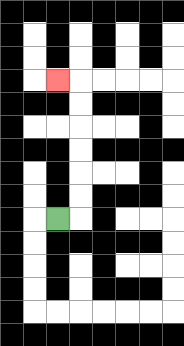{'start': '[2, 9]', 'end': '[2, 3]', 'path_directions': 'R,U,U,U,U,U,U,L', 'path_coordinates': '[[2, 9], [3, 9], [3, 8], [3, 7], [3, 6], [3, 5], [3, 4], [3, 3], [2, 3]]'}